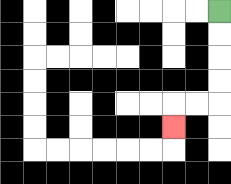{'start': '[9, 0]', 'end': '[7, 5]', 'path_directions': 'D,D,D,D,L,L,D', 'path_coordinates': '[[9, 0], [9, 1], [9, 2], [9, 3], [9, 4], [8, 4], [7, 4], [7, 5]]'}